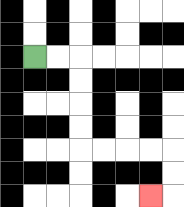{'start': '[1, 2]', 'end': '[6, 8]', 'path_directions': 'R,R,D,D,D,D,R,R,R,R,D,D,L', 'path_coordinates': '[[1, 2], [2, 2], [3, 2], [3, 3], [3, 4], [3, 5], [3, 6], [4, 6], [5, 6], [6, 6], [7, 6], [7, 7], [7, 8], [6, 8]]'}